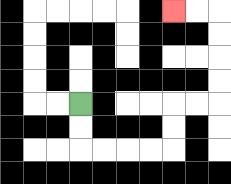{'start': '[3, 4]', 'end': '[7, 0]', 'path_directions': 'D,D,R,R,R,R,U,U,R,R,U,U,U,U,L,L', 'path_coordinates': '[[3, 4], [3, 5], [3, 6], [4, 6], [5, 6], [6, 6], [7, 6], [7, 5], [7, 4], [8, 4], [9, 4], [9, 3], [9, 2], [9, 1], [9, 0], [8, 0], [7, 0]]'}